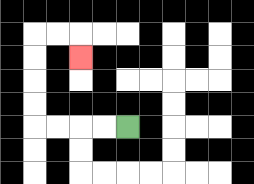{'start': '[5, 5]', 'end': '[3, 2]', 'path_directions': 'L,L,L,L,U,U,U,U,R,R,D', 'path_coordinates': '[[5, 5], [4, 5], [3, 5], [2, 5], [1, 5], [1, 4], [1, 3], [1, 2], [1, 1], [2, 1], [3, 1], [3, 2]]'}